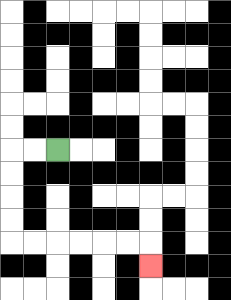{'start': '[2, 6]', 'end': '[6, 11]', 'path_directions': 'L,L,D,D,D,D,R,R,R,R,R,R,D', 'path_coordinates': '[[2, 6], [1, 6], [0, 6], [0, 7], [0, 8], [0, 9], [0, 10], [1, 10], [2, 10], [3, 10], [4, 10], [5, 10], [6, 10], [6, 11]]'}